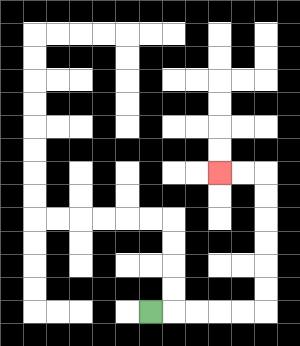{'start': '[6, 13]', 'end': '[9, 7]', 'path_directions': 'R,R,R,R,R,U,U,U,U,U,U,L,L', 'path_coordinates': '[[6, 13], [7, 13], [8, 13], [9, 13], [10, 13], [11, 13], [11, 12], [11, 11], [11, 10], [11, 9], [11, 8], [11, 7], [10, 7], [9, 7]]'}